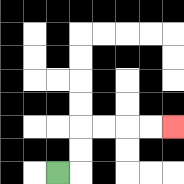{'start': '[2, 7]', 'end': '[7, 5]', 'path_directions': 'R,U,U,R,R,R,R', 'path_coordinates': '[[2, 7], [3, 7], [3, 6], [3, 5], [4, 5], [5, 5], [6, 5], [7, 5]]'}